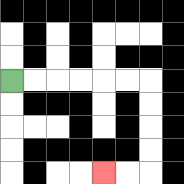{'start': '[0, 3]', 'end': '[4, 7]', 'path_directions': 'R,R,R,R,R,R,D,D,D,D,L,L', 'path_coordinates': '[[0, 3], [1, 3], [2, 3], [3, 3], [4, 3], [5, 3], [6, 3], [6, 4], [6, 5], [6, 6], [6, 7], [5, 7], [4, 7]]'}